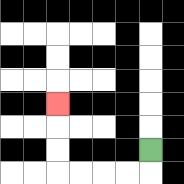{'start': '[6, 6]', 'end': '[2, 4]', 'path_directions': 'D,L,L,L,L,U,U,U', 'path_coordinates': '[[6, 6], [6, 7], [5, 7], [4, 7], [3, 7], [2, 7], [2, 6], [2, 5], [2, 4]]'}